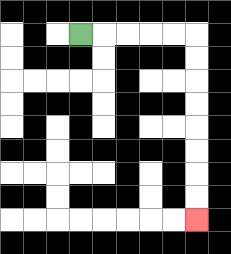{'start': '[3, 1]', 'end': '[8, 9]', 'path_directions': 'R,R,R,R,R,D,D,D,D,D,D,D,D', 'path_coordinates': '[[3, 1], [4, 1], [5, 1], [6, 1], [7, 1], [8, 1], [8, 2], [8, 3], [8, 4], [8, 5], [8, 6], [8, 7], [8, 8], [8, 9]]'}